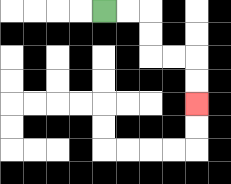{'start': '[4, 0]', 'end': '[8, 4]', 'path_directions': 'R,R,D,D,R,R,D,D', 'path_coordinates': '[[4, 0], [5, 0], [6, 0], [6, 1], [6, 2], [7, 2], [8, 2], [8, 3], [8, 4]]'}